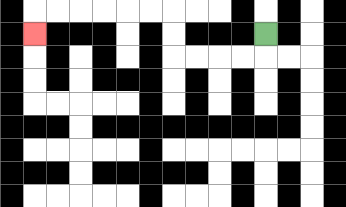{'start': '[11, 1]', 'end': '[1, 1]', 'path_directions': 'D,L,L,L,L,U,U,L,L,L,L,L,L,D', 'path_coordinates': '[[11, 1], [11, 2], [10, 2], [9, 2], [8, 2], [7, 2], [7, 1], [7, 0], [6, 0], [5, 0], [4, 0], [3, 0], [2, 0], [1, 0], [1, 1]]'}